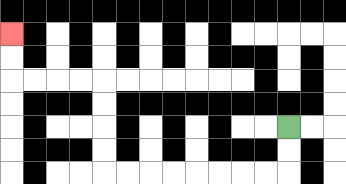{'start': '[12, 5]', 'end': '[0, 1]', 'path_directions': 'D,D,L,L,L,L,L,L,L,L,U,U,U,U,L,L,L,L,U,U', 'path_coordinates': '[[12, 5], [12, 6], [12, 7], [11, 7], [10, 7], [9, 7], [8, 7], [7, 7], [6, 7], [5, 7], [4, 7], [4, 6], [4, 5], [4, 4], [4, 3], [3, 3], [2, 3], [1, 3], [0, 3], [0, 2], [0, 1]]'}